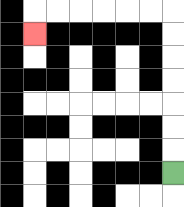{'start': '[7, 7]', 'end': '[1, 1]', 'path_directions': 'U,U,U,U,U,U,U,L,L,L,L,L,L,D', 'path_coordinates': '[[7, 7], [7, 6], [7, 5], [7, 4], [7, 3], [7, 2], [7, 1], [7, 0], [6, 0], [5, 0], [4, 0], [3, 0], [2, 0], [1, 0], [1, 1]]'}